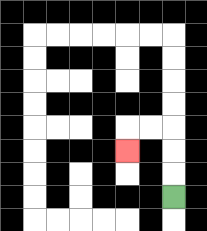{'start': '[7, 8]', 'end': '[5, 6]', 'path_directions': 'U,U,U,L,L,D', 'path_coordinates': '[[7, 8], [7, 7], [7, 6], [7, 5], [6, 5], [5, 5], [5, 6]]'}